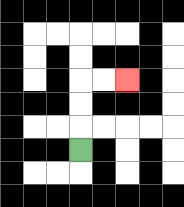{'start': '[3, 6]', 'end': '[5, 3]', 'path_directions': 'U,U,U,R,R', 'path_coordinates': '[[3, 6], [3, 5], [3, 4], [3, 3], [4, 3], [5, 3]]'}